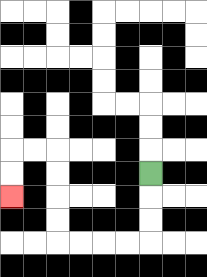{'start': '[6, 7]', 'end': '[0, 8]', 'path_directions': 'D,D,D,L,L,L,L,U,U,U,U,L,L,D,D', 'path_coordinates': '[[6, 7], [6, 8], [6, 9], [6, 10], [5, 10], [4, 10], [3, 10], [2, 10], [2, 9], [2, 8], [2, 7], [2, 6], [1, 6], [0, 6], [0, 7], [0, 8]]'}